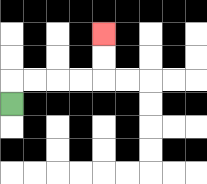{'start': '[0, 4]', 'end': '[4, 1]', 'path_directions': 'U,R,R,R,R,U,U', 'path_coordinates': '[[0, 4], [0, 3], [1, 3], [2, 3], [3, 3], [4, 3], [4, 2], [4, 1]]'}